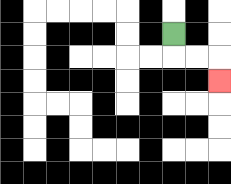{'start': '[7, 1]', 'end': '[9, 3]', 'path_directions': 'D,R,R,D', 'path_coordinates': '[[7, 1], [7, 2], [8, 2], [9, 2], [9, 3]]'}